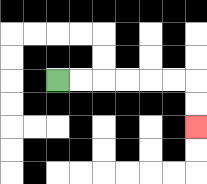{'start': '[2, 3]', 'end': '[8, 5]', 'path_directions': 'R,R,R,R,R,R,D,D', 'path_coordinates': '[[2, 3], [3, 3], [4, 3], [5, 3], [6, 3], [7, 3], [8, 3], [8, 4], [8, 5]]'}